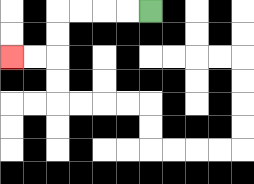{'start': '[6, 0]', 'end': '[0, 2]', 'path_directions': 'L,L,L,L,D,D,L,L', 'path_coordinates': '[[6, 0], [5, 0], [4, 0], [3, 0], [2, 0], [2, 1], [2, 2], [1, 2], [0, 2]]'}